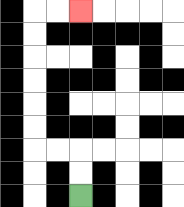{'start': '[3, 8]', 'end': '[3, 0]', 'path_directions': 'U,U,L,L,U,U,U,U,U,U,R,R', 'path_coordinates': '[[3, 8], [3, 7], [3, 6], [2, 6], [1, 6], [1, 5], [1, 4], [1, 3], [1, 2], [1, 1], [1, 0], [2, 0], [3, 0]]'}